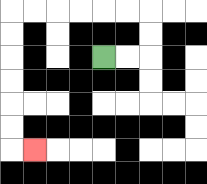{'start': '[4, 2]', 'end': '[1, 6]', 'path_directions': 'R,R,U,U,L,L,L,L,L,L,D,D,D,D,D,D,R', 'path_coordinates': '[[4, 2], [5, 2], [6, 2], [6, 1], [6, 0], [5, 0], [4, 0], [3, 0], [2, 0], [1, 0], [0, 0], [0, 1], [0, 2], [0, 3], [0, 4], [0, 5], [0, 6], [1, 6]]'}